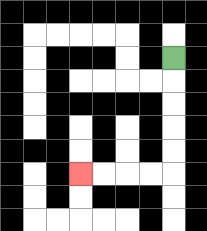{'start': '[7, 2]', 'end': '[3, 7]', 'path_directions': 'D,D,D,D,D,L,L,L,L', 'path_coordinates': '[[7, 2], [7, 3], [7, 4], [7, 5], [7, 6], [7, 7], [6, 7], [5, 7], [4, 7], [3, 7]]'}